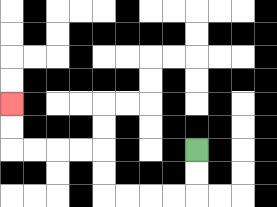{'start': '[8, 6]', 'end': '[0, 4]', 'path_directions': 'D,D,L,L,L,L,U,U,L,L,L,L,U,U', 'path_coordinates': '[[8, 6], [8, 7], [8, 8], [7, 8], [6, 8], [5, 8], [4, 8], [4, 7], [4, 6], [3, 6], [2, 6], [1, 6], [0, 6], [0, 5], [0, 4]]'}